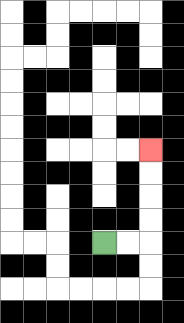{'start': '[4, 10]', 'end': '[6, 6]', 'path_directions': 'R,R,U,U,U,U', 'path_coordinates': '[[4, 10], [5, 10], [6, 10], [6, 9], [6, 8], [6, 7], [6, 6]]'}